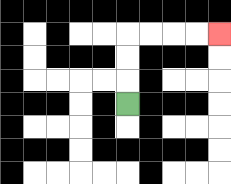{'start': '[5, 4]', 'end': '[9, 1]', 'path_directions': 'U,U,U,R,R,R,R', 'path_coordinates': '[[5, 4], [5, 3], [5, 2], [5, 1], [6, 1], [7, 1], [8, 1], [9, 1]]'}